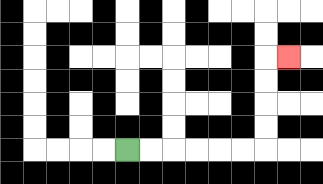{'start': '[5, 6]', 'end': '[12, 2]', 'path_directions': 'R,R,R,R,R,R,U,U,U,U,R', 'path_coordinates': '[[5, 6], [6, 6], [7, 6], [8, 6], [9, 6], [10, 6], [11, 6], [11, 5], [11, 4], [11, 3], [11, 2], [12, 2]]'}